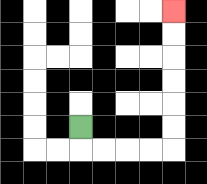{'start': '[3, 5]', 'end': '[7, 0]', 'path_directions': 'D,R,R,R,R,U,U,U,U,U,U', 'path_coordinates': '[[3, 5], [3, 6], [4, 6], [5, 6], [6, 6], [7, 6], [7, 5], [7, 4], [7, 3], [7, 2], [7, 1], [7, 0]]'}